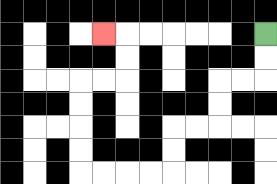{'start': '[11, 1]', 'end': '[4, 1]', 'path_directions': 'D,D,L,L,D,D,L,L,D,D,L,L,L,L,U,U,U,U,R,R,U,U,L', 'path_coordinates': '[[11, 1], [11, 2], [11, 3], [10, 3], [9, 3], [9, 4], [9, 5], [8, 5], [7, 5], [7, 6], [7, 7], [6, 7], [5, 7], [4, 7], [3, 7], [3, 6], [3, 5], [3, 4], [3, 3], [4, 3], [5, 3], [5, 2], [5, 1], [4, 1]]'}